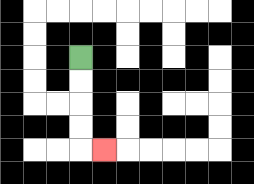{'start': '[3, 2]', 'end': '[4, 6]', 'path_directions': 'D,D,D,D,R', 'path_coordinates': '[[3, 2], [3, 3], [3, 4], [3, 5], [3, 6], [4, 6]]'}